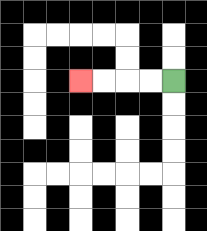{'start': '[7, 3]', 'end': '[3, 3]', 'path_directions': 'L,L,L,L', 'path_coordinates': '[[7, 3], [6, 3], [5, 3], [4, 3], [3, 3]]'}